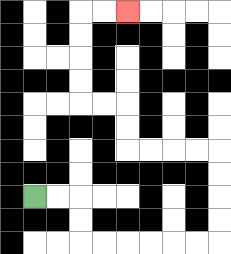{'start': '[1, 8]', 'end': '[5, 0]', 'path_directions': 'R,R,D,D,R,R,R,R,R,R,U,U,U,U,L,L,L,L,U,U,L,L,U,U,U,U,R,R', 'path_coordinates': '[[1, 8], [2, 8], [3, 8], [3, 9], [3, 10], [4, 10], [5, 10], [6, 10], [7, 10], [8, 10], [9, 10], [9, 9], [9, 8], [9, 7], [9, 6], [8, 6], [7, 6], [6, 6], [5, 6], [5, 5], [5, 4], [4, 4], [3, 4], [3, 3], [3, 2], [3, 1], [3, 0], [4, 0], [5, 0]]'}